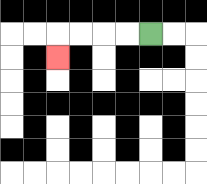{'start': '[6, 1]', 'end': '[2, 2]', 'path_directions': 'L,L,L,L,D', 'path_coordinates': '[[6, 1], [5, 1], [4, 1], [3, 1], [2, 1], [2, 2]]'}